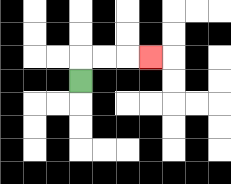{'start': '[3, 3]', 'end': '[6, 2]', 'path_directions': 'U,R,R,R', 'path_coordinates': '[[3, 3], [3, 2], [4, 2], [5, 2], [6, 2]]'}